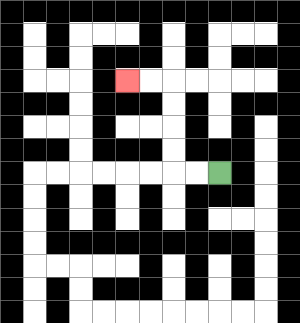{'start': '[9, 7]', 'end': '[5, 3]', 'path_directions': 'L,L,U,U,U,U,L,L', 'path_coordinates': '[[9, 7], [8, 7], [7, 7], [7, 6], [7, 5], [7, 4], [7, 3], [6, 3], [5, 3]]'}